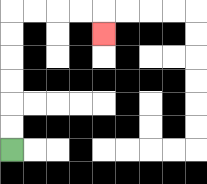{'start': '[0, 6]', 'end': '[4, 1]', 'path_directions': 'U,U,U,U,U,U,R,R,R,R,D', 'path_coordinates': '[[0, 6], [0, 5], [0, 4], [0, 3], [0, 2], [0, 1], [0, 0], [1, 0], [2, 0], [3, 0], [4, 0], [4, 1]]'}